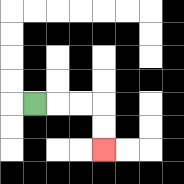{'start': '[1, 4]', 'end': '[4, 6]', 'path_directions': 'R,R,R,D,D', 'path_coordinates': '[[1, 4], [2, 4], [3, 4], [4, 4], [4, 5], [4, 6]]'}